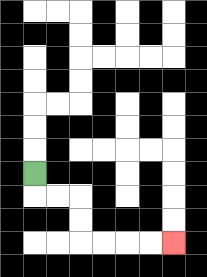{'start': '[1, 7]', 'end': '[7, 10]', 'path_directions': 'D,R,R,D,D,R,R,R,R', 'path_coordinates': '[[1, 7], [1, 8], [2, 8], [3, 8], [3, 9], [3, 10], [4, 10], [5, 10], [6, 10], [7, 10]]'}